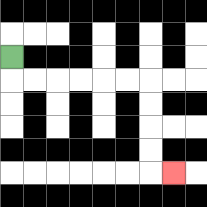{'start': '[0, 2]', 'end': '[7, 7]', 'path_directions': 'D,R,R,R,R,R,R,D,D,D,D,R', 'path_coordinates': '[[0, 2], [0, 3], [1, 3], [2, 3], [3, 3], [4, 3], [5, 3], [6, 3], [6, 4], [6, 5], [6, 6], [6, 7], [7, 7]]'}